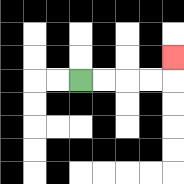{'start': '[3, 3]', 'end': '[7, 2]', 'path_directions': 'R,R,R,R,U', 'path_coordinates': '[[3, 3], [4, 3], [5, 3], [6, 3], [7, 3], [7, 2]]'}